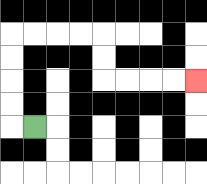{'start': '[1, 5]', 'end': '[8, 3]', 'path_directions': 'L,U,U,U,U,R,R,R,R,D,D,R,R,R,R', 'path_coordinates': '[[1, 5], [0, 5], [0, 4], [0, 3], [0, 2], [0, 1], [1, 1], [2, 1], [3, 1], [4, 1], [4, 2], [4, 3], [5, 3], [6, 3], [7, 3], [8, 3]]'}